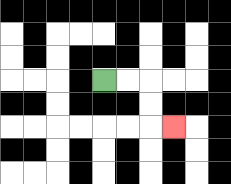{'start': '[4, 3]', 'end': '[7, 5]', 'path_directions': 'R,R,D,D,R', 'path_coordinates': '[[4, 3], [5, 3], [6, 3], [6, 4], [6, 5], [7, 5]]'}